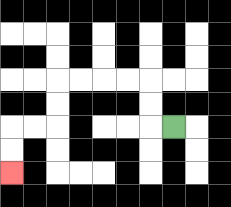{'start': '[7, 5]', 'end': '[0, 7]', 'path_directions': 'L,U,U,L,L,L,L,D,D,L,L,D,D', 'path_coordinates': '[[7, 5], [6, 5], [6, 4], [6, 3], [5, 3], [4, 3], [3, 3], [2, 3], [2, 4], [2, 5], [1, 5], [0, 5], [0, 6], [0, 7]]'}